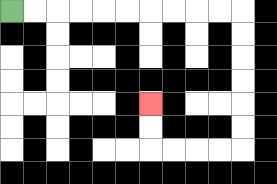{'start': '[0, 0]', 'end': '[6, 4]', 'path_directions': 'R,R,R,R,R,R,R,R,R,R,D,D,D,D,D,D,L,L,L,L,U,U', 'path_coordinates': '[[0, 0], [1, 0], [2, 0], [3, 0], [4, 0], [5, 0], [6, 0], [7, 0], [8, 0], [9, 0], [10, 0], [10, 1], [10, 2], [10, 3], [10, 4], [10, 5], [10, 6], [9, 6], [8, 6], [7, 6], [6, 6], [6, 5], [6, 4]]'}